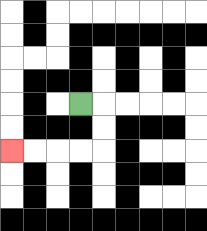{'start': '[3, 4]', 'end': '[0, 6]', 'path_directions': 'R,D,D,L,L,L,L', 'path_coordinates': '[[3, 4], [4, 4], [4, 5], [4, 6], [3, 6], [2, 6], [1, 6], [0, 6]]'}